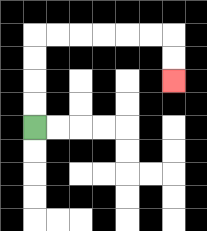{'start': '[1, 5]', 'end': '[7, 3]', 'path_directions': 'U,U,U,U,R,R,R,R,R,R,D,D', 'path_coordinates': '[[1, 5], [1, 4], [1, 3], [1, 2], [1, 1], [2, 1], [3, 1], [4, 1], [5, 1], [6, 1], [7, 1], [7, 2], [7, 3]]'}